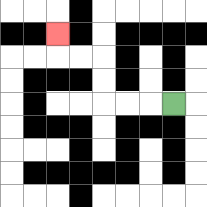{'start': '[7, 4]', 'end': '[2, 1]', 'path_directions': 'L,L,L,U,U,L,L,U', 'path_coordinates': '[[7, 4], [6, 4], [5, 4], [4, 4], [4, 3], [4, 2], [3, 2], [2, 2], [2, 1]]'}